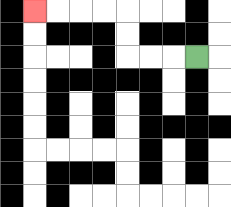{'start': '[8, 2]', 'end': '[1, 0]', 'path_directions': 'L,L,L,U,U,L,L,L,L', 'path_coordinates': '[[8, 2], [7, 2], [6, 2], [5, 2], [5, 1], [5, 0], [4, 0], [3, 0], [2, 0], [1, 0]]'}